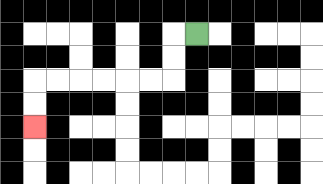{'start': '[8, 1]', 'end': '[1, 5]', 'path_directions': 'L,D,D,L,L,L,L,L,L,D,D', 'path_coordinates': '[[8, 1], [7, 1], [7, 2], [7, 3], [6, 3], [5, 3], [4, 3], [3, 3], [2, 3], [1, 3], [1, 4], [1, 5]]'}